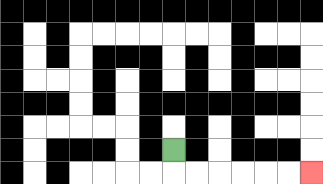{'start': '[7, 6]', 'end': '[13, 7]', 'path_directions': 'D,R,R,R,R,R,R', 'path_coordinates': '[[7, 6], [7, 7], [8, 7], [9, 7], [10, 7], [11, 7], [12, 7], [13, 7]]'}